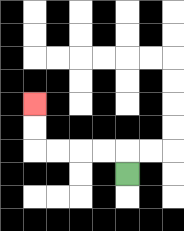{'start': '[5, 7]', 'end': '[1, 4]', 'path_directions': 'U,L,L,L,L,U,U', 'path_coordinates': '[[5, 7], [5, 6], [4, 6], [3, 6], [2, 6], [1, 6], [1, 5], [1, 4]]'}